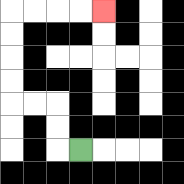{'start': '[3, 6]', 'end': '[4, 0]', 'path_directions': 'L,U,U,L,L,U,U,U,U,R,R,R,R', 'path_coordinates': '[[3, 6], [2, 6], [2, 5], [2, 4], [1, 4], [0, 4], [0, 3], [0, 2], [0, 1], [0, 0], [1, 0], [2, 0], [3, 0], [4, 0]]'}